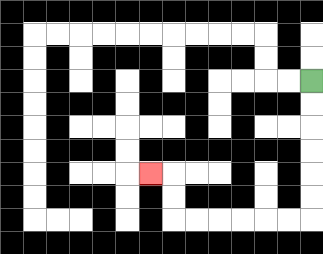{'start': '[13, 3]', 'end': '[6, 7]', 'path_directions': 'D,D,D,D,D,D,L,L,L,L,L,L,U,U,L', 'path_coordinates': '[[13, 3], [13, 4], [13, 5], [13, 6], [13, 7], [13, 8], [13, 9], [12, 9], [11, 9], [10, 9], [9, 9], [8, 9], [7, 9], [7, 8], [7, 7], [6, 7]]'}